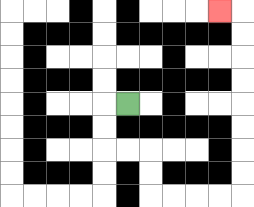{'start': '[5, 4]', 'end': '[9, 0]', 'path_directions': 'L,D,D,R,R,D,D,R,R,R,R,U,U,U,U,U,U,U,U,L', 'path_coordinates': '[[5, 4], [4, 4], [4, 5], [4, 6], [5, 6], [6, 6], [6, 7], [6, 8], [7, 8], [8, 8], [9, 8], [10, 8], [10, 7], [10, 6], [10, 5], [10, 4], [10, 3], [10, 2], [10, 1], [10, 0], [9, 0]]'}